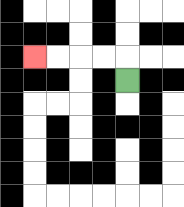{'start': '[5, 3]', 'end': '[1, 2]', 'path_directions': 'U,L,L,L,L', 'path_coordinates': '[[5, 3], [5, 2], [4, 2], [3, 2], [2, 2], [1, 2]]'}